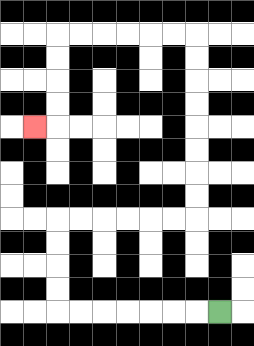{'start': '[9, 13]', 'end': '[1, 5]', 'path_directions': 'L,L,L,L,L,L,L,U,U,U,U,R,R,R,R,R,R,U,U,U,U,U,U,U,U,L,L,L,L,L,L,D,D,D,D,L', 'path_coordinates': '[[9, 13], [8, 13], [7, 13], [6, 13], [5, 13], [4, 13], [3, 13], [2, 13], [2, 12], [2, 11], [2, 10], [2, 9], [3, 9], [4, 9], [5, 9], [6, 9], [7, 9], [8, 9], [8, 8], [8, 7], [8, 6], [8, 5], [8, 4], [8, 3], [8, 2], [8, 1], [7, 1], [6, 1], [5, 1], [4, 1], [3, 1], [2, 1], [2, 2], [2, 3], [2, 4], [2, 5], [1, 5]]'}